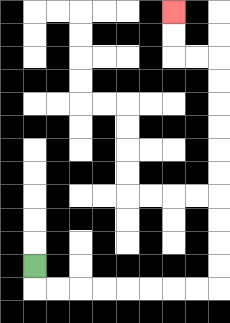{'start': '[1, 11]', 'end': '[7, 0]', 'path_directions': 'D,R,R,R,R,R,R,R,R,U,U,U,U,U,U,U,U,U,U,L,L,U,U', 'path_coordinates': '[[1, 11], [1, 12], [2, 12], [3, 12], [4, 12], [5, 12], [6, 12], [7, 12], [8, 12], [9, 12], [9, 11], [9, 10], [9, 9], [9, 8], [9, 7], [9, 6], [9, 5], [9, 4], [9, 3], [9, 2], [8, 2], [7, 2], [7, 1], [7, 0]]'}